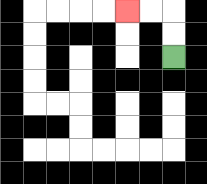{'start': '[7, 2]', 'end': '[5, 0]', 'path_directions': 'U,U,L,L', 'path_coordinates': '[[7, 2], [7, 1], [7, 0], [6, 0], [5, 0]]'}